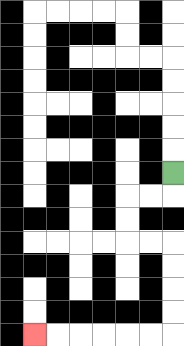{'start': '[7, 7]', 'end': '[1, 14]', 'path_directions': 'D,L,L,D,D,R,R,D,D,D,D,L,L,L,L,L,L', 'path_coordinates': '[[7, 7], [7, 8], [6, 8], [5, 8], [5, 9], [5, 10], [6, 10], [7, 10], [7, 11], [7, 12], [7, 13], [7, 14], [6, 14], [5, 14], [4, 14], [3, 14], [2, 14], [1, 14]]'}